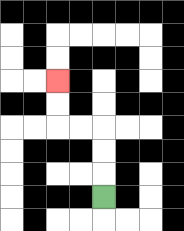{'start': '[4, 8]', 'end': '[2, 3]', 'path_directions': 'U,U,U,L,L,U,U', 'path_coordinates': '[[4, 8], [4, 7], [4, 6], [4, 5], [3, 5], [2, 5], [2, 4], [2, 3]]'}